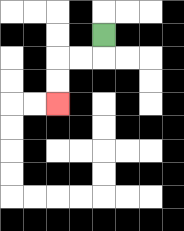{'start': '[4, 1]', 'end': '[2, 4]', 'path_directions': 'D,L,L,D,D', 'path_coordinates': '[[4, 1], [4, 2], [3, 2], [2, 2], [2, 3], [2, 4]]'}